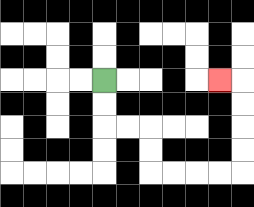{'start': '[4, 3]', 'end': '[9, 3]', 'path_directions': 'D,D,R,R,D,D,R,R,R,R,U,U,U,U,L', 'path_coordinates': '[[4, 3], [4, 4], [4, 5], [5, 5], [6, 5], [6, 6], [6, 7], [7, 7], [8, 7], [9, 7], [10, 7], [10, 6], [10, 5], [10, 4], [10, 3], [9, 3]]'}